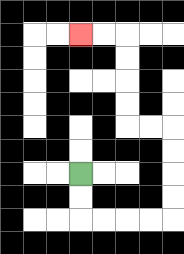{'start': '[3, 7]', 'end': '[3, 1]', 'path_directions': 'D,D,R,R,R,R,U,U,U,U,L,L,U,U,U,U,L,L', 'path_coordinates': '[[3, 7], [3, 8], [3, 9], [4, 9], [5, 9], [6, 9], [7, 9], [7, 8], [7, 7], [7, 6], [7, 5], [6, 5], [5, 5], [5, 4], [5, 3], [5, 2], [5, 1], [4, 1], [3, 1]]'}